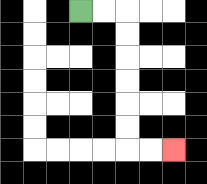{'start': '[3, 0]', 'end': '[7, 6]', 'path_directions': 'R,R,D,D,D,D,D,D,R,R', 'path_coordinates': '[[3, 0], [4, 0], [5, 0], [5, 1], [5, 2], [5, 3], [5, 4], [5, 5], [5, 6], [6, 6], [7, 6]]'}